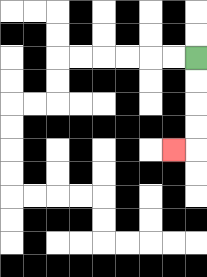{'start': '[8, 2]', 'end': '[7, 6]', 'path_directions': 'D,D,D,D,L', 'path_coordinates': '[[8, 2], [8, 3], [8, 4], [8, 5], [8, 6], [7, 6]]'}